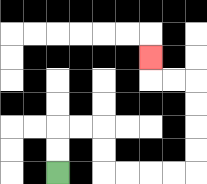{'start': '[2, 7]', 'end': '[6, 2]', 'path_directions': 'U,U,R,R,D,D,R,R,R,R,U,U,U,U,L,L,U', 'path_coordinates': '[[2, 7], [2, 6], [2, 5], [3, 5], [4, 5], [4, 6], [4, 7], [5, 7], [6, 7], [7, 7], [8, 7], [8, 6], [8, 5], [8, 4], [8, 3], [7, 3], [6, 3], [6, 2]]'}